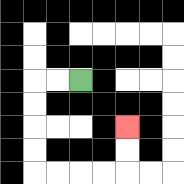{'start': '[3, 3]', 'end': '[5, 5]', 'path_directions': 'L,L,D,D,D,D,R,R,R,R,U,U', 'path_coordinates': '[[3, 3], [2, 3], [1, 3], [1, 4], [1, 5], [1, 6], [1, 7], [2, 7], [3, 7], [4, 7], [5, 7], [5, 6], [5, 5]]'}